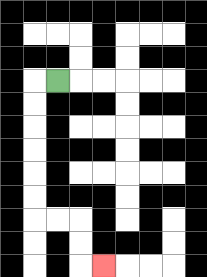{'start': '[2, 3]', 'end': '[4, 11]', 'path_directions': 'L,D,D,D,D,D,D,R,R,D,D,R', 'path_coordinates': '[[2, 3], [1, 3], [1, 4], [1, 5], [1, 6], [1, 7], [1, 8], [1, 9], [2, 9], [3, 9], [3, 10], [3, 11], [4, 11]]'}